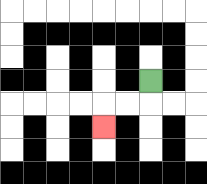{'start': '[6, 3]', 'end': '[4, 5]', 'path_directions': 'D,L,L,D', 'path_coordinates': '[[6, 3], [6, 4], [5, 4], [4, 4], [4, 5]]'}